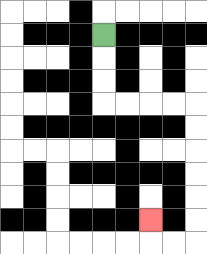{'start': '[4, 1]', 'end': '[6, 9]', 'path_directions': 'D,D,D,R,R,R,R,D,D,D,D,D,D,L,L,U', 'path_coordinates': '[[4, 1], [4, 2], [4, 3], [4, 4], [5, 4], [6, 4], [7, 4], [8, 4], [8, 5], [8, 6], [8, 7], [8, 8], [8, 9], [8, 10], [7, 10], [6, 10], [6, 9]]'}